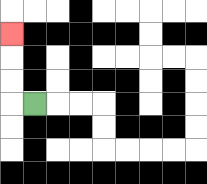{'start': '[1, 4]', 'end': '[0, 1]', 'path_directions': 'L,U,U,U', 'path_coordinates': '[[1, 4], [0, 4], [0, 3], [0, 2], [0, 1]]'}